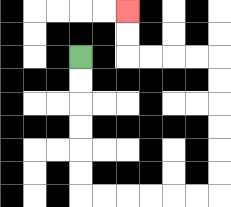{'start': '[3, 2]', 'end': '[5, 0]', 'path_directions': 'D,D,D,D,D,D,R,R,R,R,R,R,U,U,U,U,U,U,L,L,L,L,U,U', 'path_coordinates': '[[3, 2], [3, 3], [3, 4], [3, 5], [3, 6], [3, 7], [3, 8], [4, 8], [5, 8], [6, 8], [7, 8], [8, 8], [9, 8], [9, 7], [9, 6], [9, 5], [9, 4], [9, 3], [9, 2], [8, 2], [7, 2], [6, 2], [5, 2], [5, 1], [5, 0]]'}